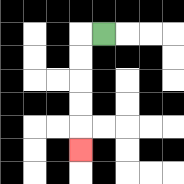{'start': '[4, 1]', 'end': '[3, 6]', 'path_directions': 'L,D,D,D,D,D', 'path_coordinates': '[[4, 1], [3, 1], [3, 2], [3, 3], [3, 4], [3, 5], [3, 6]]'}